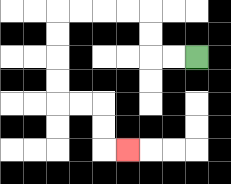{'start': '[8, 2]', 'end': '[5, 6]', 'path_directions': 'L,L,U,U,L,L,L,L,D,D,D,D,R,R,D,D,R', 'path_coordinates': '[[8, 2], [7, 2], [6, 2], [6, 1], [6, 0], [5, 0], [4, 0], [3, 0], [2, 0], [2, 1], [2, 2], [2, 3], [2, 4], [3, 4], [4, 4], [4, 5], [4, 6], [5, 6]]'}